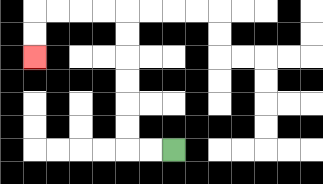{'start': '[7, 6]', 'end': '[1, 2]', 'path_directions': 'L,L,U,U,U,U,U,U,L,L,L,L,D,D', 'path_coordinates': '[[7, 6], [6, 6], [5, 6], [5, 5], [5, 4], [5, 3], [5, 2], [5, 1], [5, 0], [4, 0], [3, 0], [2, 0], [1, 0], [1, 1], [1, 2]]'}